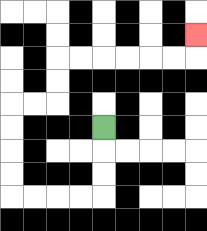{'start': '[4, 5]', 'end': '[8, 1]', 'path_directions': 'D,D,D,L,L,L,L,U,U,U,U,R,R,U,U,R,R,R,R,R,R,U', 'path_coordinates': '[[4, 5], [4, 6], [4, 7], [4, 8], [3, 8], [2, 8], [1, 8], [0, 8], [0, 7], [0, 6], [0, 5], [0, 4], [1, 4], [2, 4], [2, 3], [2, 2], [3, 2], [4, 2], [5, 2], [6, 2], [7, 2], [8, 2], [8, 1]]'}